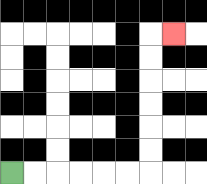{'start': '[0, 7]', 'end': '[7, 1]', 'path_directions': 'R,R,R,R,R,R,U,U,U,U,U,U,R', 'path_coordinates': '[[0, 7], [1, 7], [2, 7], [3, 7], [4, 7], [5, 7], [6, 7], [6, 6], [6, 5], [6, 4], [6, 3], [6, 2], [6, 1], [7, 1]]'}